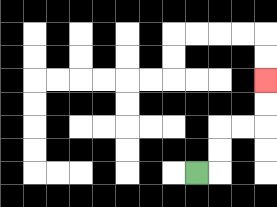{'start': '[8, 7]', 'end': '[11, 3]', 'path_directions': 'R,U,U,R,R,U,U', 'path_coordinates': '[[8, 7], [9, 7], [9, 6], [9, 5], [10, 5], [11, 5], [11, 4], [11, 3]]'}